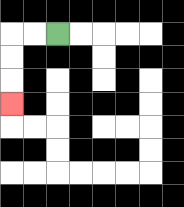{'start': '[2, 1]', 'end': '[0, 4]', 'path_directions': 'L,L,D,D,D', 'path_coordinates': '[[2, 1], [1, 1], [0, 1], [0, 2], [0, 3], [0, 4]]'}